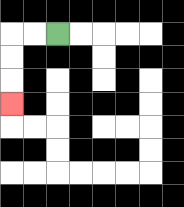{'start': '[2, 1]', 'end': '[0, 4]', 'path_directions': 'L,L,D,D,D', 'path_coordinates': '[[2, 1], [1, 1], [0, 1], [0, 2], [0, 3], [0, 4]]'}